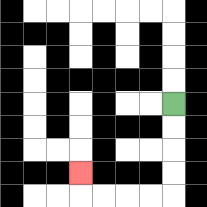{'start': '[7, 4]', 'end': '[3, 7]', 'path_directions': 'D,D,D,D,L,L,L,L,U', 'path_coordinates': '[[7, 4], [7, 5], [7, 6], [7, 7], [7, 8], [6, 8], [5, 8], [4, 8], [3, 8], [3, 7]]'}